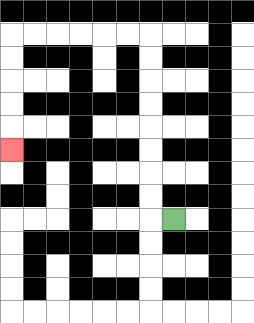{'start': '[7, 9]', 'end': '[0, 6]', 'path_directions': 'L,U,U,U,U,U,U,U,U,L,L,L,L,L,L,D,D,D,D,D', 'path_coordinates': '[[7, 9], [6, 9], [6, 8], [6, 7], [6, 6], [6, 5], [6, 4], [6, 3], [6, 2], [6, 1], [5, 1], [4, 1], [3, 1], [2, 1], [1, 1], [0, 1], [0, 2], [0, 3], [0, 4], [0, 5], [0, 6]]'}